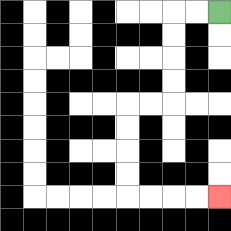{'start': '[9, 0]', 'end': '[9, 8]', 'path_directions': 'L,L,D,D,D,D,L,L,D,D,D,D,R,R,R,R', 'path_coordinates': '[[9, 0], [8, 0], [7, 0], [7, 1], [7, 2], [7, 3], [7, 4], [6, 4], [5, 4], [5, 5], [5, 6], [5, 7], [5, 8], [6, 8], [7, 8], [8, 8], [9, 8]]'}